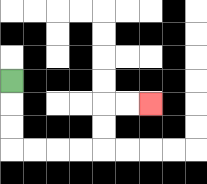{'start': '[0, 3]', 'end': '[6, 4]', 'path_directions': 'D,D,D,R,R,R,R,U,U,R,R', 'path_coordinates': '[[0, 3], [0, 4], [0, 5], [0, 6], [1, 6], [2, 6], [3, 6], [4, 6], [4, 5], [4, 4], [5, 4], [6, 4]]'}